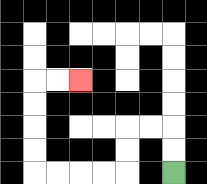{'start': '[7, 7]', 'end': '[3, 3]', 'path_directions': 'U,U,L,L,D,D,L,L,L,L,U,U,U,U,R,R', 'path_coordinates': '[[7, 7], [7, 6], [7, 5], [6, 5], [5, 5], [5, 6], [5, 7], [4, 7], [3, 7], [2, 7], [1, 7], [1, 6], [1, 5], [1, 4], [1, 3], [2, 3], [3, 3]]'}